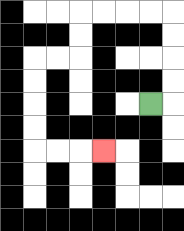{'start': '[6, 4]', 'end': '[4, 6]', 'path_directions': 'R,U,U,U,U,L,L,L,L,D,D,L,L,D,D,D,D,R,R,R', 'path_coordinates': '[[6, 4], [7, 4], [7, 3], [7, 2], [7, 1], [7, 0], [6, 0], [5, 0], [4, 0], [3, 0], [3, 1], [3, 2], [2, 2], [1, 2], [1, 3], [1, 4], [1, 5], [1, 6], [2, 6], [3, 6], [4, 6]]'}